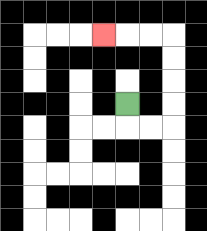{'start': '[5, 4]', 'end': '[4, 1]', 'path_directions': 'D,R,R,U,U,U,U,L,L,L', 'path_coordinates': '[[5, 4], [5, 5], [6, 5], [7, 5], [7, 4], [7, 3], [7, 2], [7, 1], [6, 1], [5, 1], [4, 1]]'}